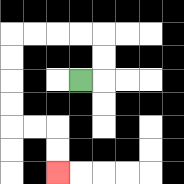{'start': '[3, 3]', 'end': '[2, 7]', 'path_directions': 'R,U,U,L,L,L,L,D,D,D,D,R,R,D,D', 'path_coordinates': '[[3, 3], [4, 3], [4, 2], [4, 1], [3, 1], [2, 1], [1, 1], [0, 1], [0, 2], [0, 3], [0, 4], [0, 5], [1, 5], [2, 5], [2, 6], [2, 7]]'}